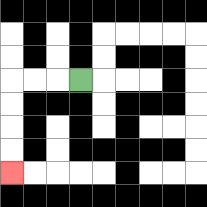{'start': '[3, 3]', 'end': '[0, 7]', 'path_directions': 'L,L,L,D,D,D,D', 'path_coordinates': '[[3, 3], [2, 3], [1, 3], [0, 3], [0, 4], [0, 5], [0, 6], [0, 7]]'}